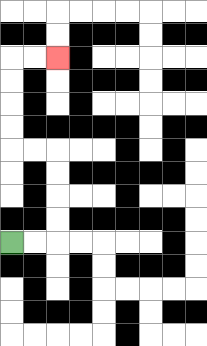{'start': '[0, 10]', 'end': '[2, 2]', 'path_directions': 'R,R,U,U,U,U,L,L,U,U,U,U,R,R', 'path_coordinates': '[[0, 10], [1, 10], [2, 10], [2, 9], [2, 8], [2, 7], [2, 6], [1, 6], [0, 6], [0, 5], [0, 4], [0, 3], [0, 2], [1, 2], [2, 2]]'}